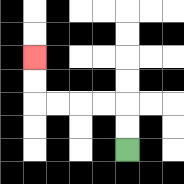{'start': '[5, 6]', 'end': '[1, 2]', 'path_directions': 'U,U,L,L,L,L,U,U', 'path_coordinates': '[[5, 6], [5, 5], [5, 4], [4, 4], [3, 4], [2, 4], [1, 4], [1, 3], [1, 2]]'}